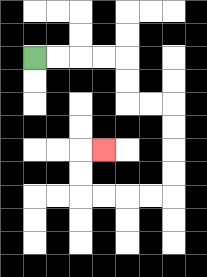{'start': '[1, 2]', 'end': '[4, 6]', 'path_directions': 'R,R,R,R,D,D,R,R,D,D,D,D,L,L,L,L,U,U,R', 'path_coordinates': '[[1, 2], [2, 2], [3, 2], [4, 2], [5, 2], [5, 3], [5, 4], [6, 4], [7, 4], [7, 5], [7, 6], [7, 7], [7, 8], [6, 8], [5, 8], [4, 8], [3, 8], [3, 7], [3, 6], [4, 6]]'}